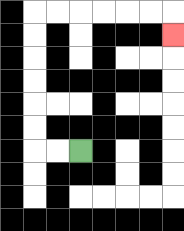{'start': '[3, 6]', 'end': '[7, 1]', 'path_directions': 'L,L,U,U,U,U,U,U,R,R,R,R,R,R,D', 'path_coordinates': '[[3, 6], [2, 6], [1, 6], [1, 5], [1, 4], [1, 3], [1, 2], [1, 1], [1, 0], [2, 0], [3, 0], [4, 0], [5, 0], [6, 0], [7, 0], [7, 1]]'}